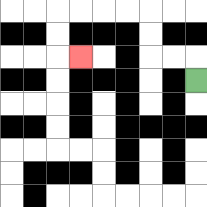{'start': '[8, 3]', 'end': '[3, 2]', 'path_directions': 'U,L,L,U,U,L,L,L,L,D,D,R', 'path_coordinates': '[[8, 3], [8, 2], [7, 2], [6, 2], [6, 1], [6, 0], [5, 0], [4, 0], [3, 0], [2, 0], [2, 1], [2, 2], [3, 2]]'}